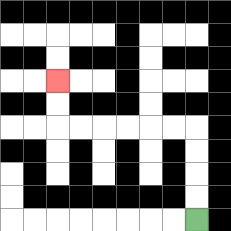{'start': '[8, 9]', 'end': '[2, 3]', 'path_directions': 'U,U,U,U,L,L,L,L,L,L,U,U', 'path_coordinates': '[[8, 9], [8, 8], [8, 7], [8, 6], [8, 5], [7, 5], [6, 5], [5, 5], [4, 5], [3, 5], [2, 5], [2, 4], [2, 3]]'}